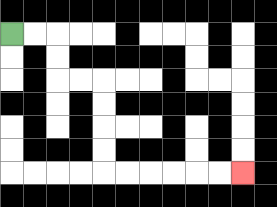{'start': '[0, 1]', 'end': '[10, 7]', 'path_directions': 'R,R,D,D,R,R,D,D,D,D,R,R,R,R,R,R', 'path_coordinates': '[[0, 1], [1, 1], [2, 1], [2, 2], [2, 3], [3, 3], [4, 3], [4, 4], [4, 5], [4, 6], [4, 7], [5, 7], [6, 7], [7, 7], [8, 7], [9, 7], [10, 7]]'}